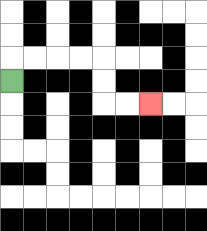{'start': '[0, 3]', 'end': '[6, 4]', 'path_directions': 'U,R,R,R,R,D,D,R,R', 'path_coordinates': '[[0, 3], [0, 2], [1, 2], [2, 2], [3, 2], [4, 2], [4, 3], [4, 4], [5, 4], [6, 4]]'}